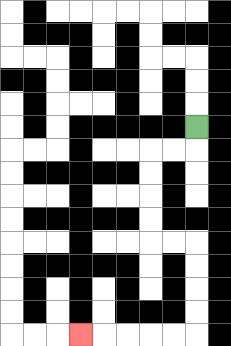{'start': '[8, 5]', 'end': '[3, 14]', 'path_directions': 'D,L,L,D,D,D,D,R,R,D,D,D,D,L,L,L,L,L', 'path_coordinates': '[[8, 5], [8, 6], [7, 6], [6, 6], [6, 7], [6, 8], [6, 9], [6, 10], [7, 10], [8, 10], [8, 11], [8, 12], [8, 13], [8, 14], [7, 14], [6, 14], [5, 14], [4, 14], [3, 14]]'}